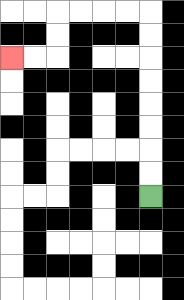{'start': '[6, 8]', 'end': '[0, 2]', 'path_directions': 'U,U,U,U,U,U,U,U,L,L,L,L,D,D,L,L', 'path_coordinates': '[[6, 8], [6, 7], [6, 6], [6, 5], [6, 4], [6, 3], [6, 2], [6, 1], [6, 0], [5, 0], [4, 0], [3, 0], [2, 0], [2, 1], [2, 2], [1, 2], [0, 2]]'}